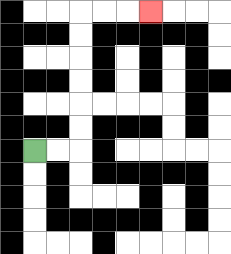{'start': '[1, 6]', 'end': '[6, 0]', 'path_directions': 'R,R,U,U,U,U,U,U,R,R,R', 'path_coordinates': '[[1, 6], [2, 6], [3, 6], [3, 5], [3, 4], [3, 3], [3, 2], [3, 1], [3, 0], [4, 0], [5, 0], [6, 0]]'}